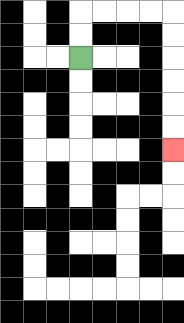{'start': '[3, 2]', 'end': '[7, 6]', 'path_directions': 'U,U,R,R,R,R,D,D,D,D,D,D', 'path_coordinates': '[[3, 2], [3, 1], [3, 0], [4, 0], [5, 0], [6, 0], [7, 0], [7, 1], [7, 2], [7, 3], [7, 4], [7, 5], [7, 6]]'}